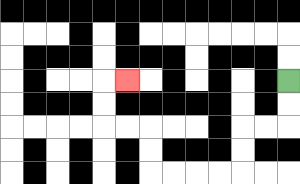{'start': '[12, 3]', 'end': '[5, 3]', 'path_directions': 'D,D,L,L,D,D,L,L,L,L,U,U,L,L,U,U,R', 'path_coordinates': '[[12, 3], [12, 4], [12, 5], [11, 5], [10, 5], [10, 6], [10, 7], [9, 7], [8, 7], [7, 7], [6, 7], [6, 6], [6, 5], [5, 5], [4, 5], [4, 4], [4, 3], [5, 3]]'}